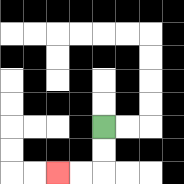{'start': '[4, 5]', 'end': '[2, 7]', 'path_directions': 'D,D,L,L', 'path_coordinates': '[[4, 5], [4, 6], [4, 7], [3, 7], [2, 7]]'}